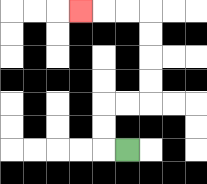{'start': '[5, 6]', 'end': '[3, 0]', 'path_directions': 'L,U,U,R,R,U,U,U,U,L,L,L', 'path_coordinates': '[[5, 6], [4, 6], [4, 5], [4, 4], [5, 4], [6, 4], [6, 3], [6, 2], [6, 1], [6, 0], [5, 0], [4, 0], [3, 0]]'}